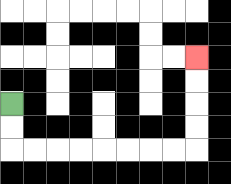{'start': '[0, 4]', 'end': '[8, 2]', 'path_directions': 'D,D,R,R,R,R,R,R,R,R,U,U,U,U', 'path_coordinates': '[[0, 4], [0, 5], [0, 6], [1, 6], [2, 6], [3, 6], [4, 6], [5, 6], [6, 6], [7, 6], [8, 6], [8, 5], [8, 4], [8, 3], [8, 2]]'}